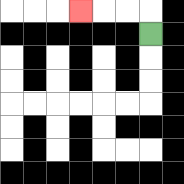{'start': '[6, 1]', 'end': '[3, 0]', 'path_directions': 'U,L,L,L', 'path_coordinates': '[[6, 1], [6, 0], [5, 0], [4, 0], [3, 0]]'}